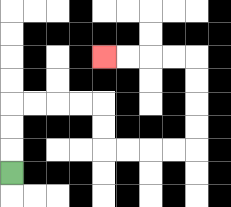{'start': '[0, 7]', 'end': '[4, 2]', 'path_directions': 'U,U,U,R,R,R,R,D,D,R,R,R,R,U,U,U,U,L,L,L,L', 'path_coordinates': '[[0, 7], [0, 6], [0, 5], [0, 4], [1, 4], [2, 4], [3, 4], [4, 4], [4, 5], [4, 6], [5, 6], [6, 6], [7, 6], [8, 6], [8, 5], [8, 4], [8, 3], [8, 2], [7, 2], [6, 2], [5, 2], [4, 2]]'}